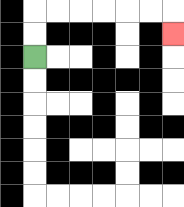{'start': '[1, 2]', 'end': '[7, 1]', 'path_directions': 'U,U,R,R,R,R,R,R,D', 'path_coordinates': '[[1, 2], [1, 1], [1, 0], [2, 0], [3, 0], [4, 0], [5, 0], [6, 0], [7, 0], [7, 1]]'}